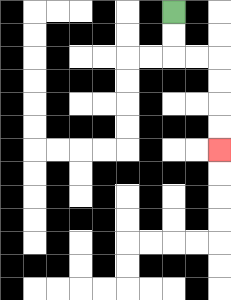{'start': '[7, 0]', 'end': '[9, 6]', 'path_directions': 'D,D,R,R,D,D,D,D', 'path_coordinates': '[[7, 0], [7, 1], [7, 2], [8, 2], [9, 2], [9, 3], [9, 4], [9, 5], [9, 6]]'}